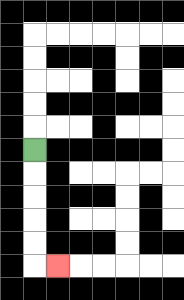{'start': '[1, 6]', 'end': '[2, 11]', 'path_directions': 'D,D,D,D,D,R', 'path_coordinates': '[[1, 6], [1, 7], [1, 8], [1, 9], [1, 10], [1, 11], [2, 11]]'}